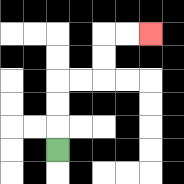{'start': '[2, 6]', 'end': '[6, 1]', 'path_directions': 'U,U,U,R,R,U,U,R,R', 'path_coordinates': '[[2, 6], [2, 5], [2, 4], [2, 3], [3, 3], [4, 3], [4, 2], [4, 1], [5, 1], [6, 1]]'}